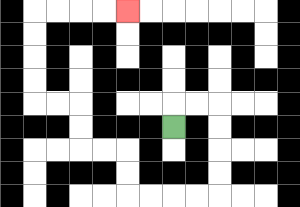{'start': '[7, 5]', 'end': '[5, 0]', 'path_directions': 'U,R,R,D,D,D,D,L,L,L,L,U,U,L,L,U,U,L,L,U,U,U,U,R,R,R,R', 'path_coordinates': '[[7, 5], [7, 4], [8, 4], [9, 4], [9, 5], [9, 6], [9, 7], [9, 8], [8, 8], [7, 8], [6, 8], [5, 8], [5, 7], [5, 6], [4, 6], [3, 6], [3, 5], [3, 4], [2, 4], [1, 4], [1, 3], [1, 2], [1, 1], [1, 0], [2, 0], [3, 0], [4, 0], [5, 0]]'}